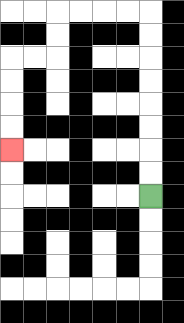{'start': '[6, 8]', 'end': '[0, 6]', 'path_directions': 'U,U,U,U,U,U,U,U,L,L,L,L,D,D,L,L,D,D,D,D', 'path_coordinates': '[[6, 8], [6, 7], [6, 6], [6, 5], [6, 4], [6, 3], [6, 2], [6, 1], [6, 0], [5, 0], [4, 0], [3, 0], [2, 0], [2, 1], [2, 2], [1, 2], [0, 2], [0, 3], [0, 4], [0, 5], [0, 6]]'}